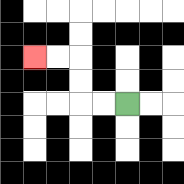{'start': '[5, 4]', 'end': '[1, 2]', 'path_directions': 'L,L,U,U,L,L', 'path_coordinates': '[[5, 4], [4, 4], [3, 4], [3, 3], [3, 2], [2, 2], [1, 2]]'}